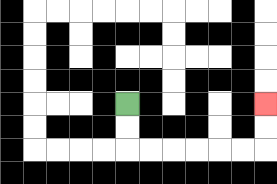{'start': '[5, 4]', 'end': '[11, 4]', 'path_directions': 'D,D,R,R,R,R,R,R,U,U', 'path_coordinates': '[[5, 4], [5, 5], [5, 6], [6, 6], [7, 6], [8, 6], [9, 6], [10, 6], [11, 6], [11, 5], [11, 4]]'}